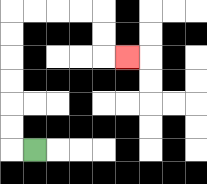{'start': '[1, 6]', 'end': '[5, 2]', 'path_directions': 'L,U,U,U,U,U,U,R,R,R,R,D,D,R', 'path_coordinates': '[[1, 6], [0, 6], [0, 5], [0, 4], [0, 3], [0, 2], [0, 1], [0, 0], [1, 0], [2, 0], [3, 0], [4, 0], [4, 1], [4, 2], [5, 2]]'}